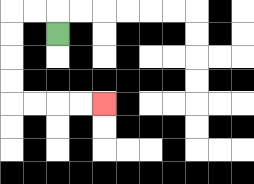{'start': '[2, 1]', 'end': '[4, 4]', 'path_directions': 'U,L,L,D,D,D,D,R,R,R,R', 'path_coordinates': '[[2, 1], [2, 0], [1, 0], [0, 0], [0, 1], [0, 2], [0, 3], [0, 4], [1, 4], [2, 4], [3, 4], [4, 4]]'}